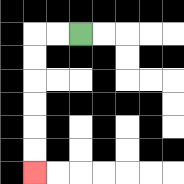{'start': '[3, 1]', 'end': '[1, 7]', 'path_directions': 'L,L,D,D,D,D,D,D', 'path_coordinates': '[[3, 1], [2, 1], [1, 1], [1, 2], [1, 3], [1, 4], [1, 5], [1, 6], [1, 7]]'}